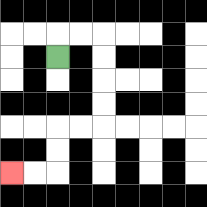{'start': '[2, 2]', 'end': '[0, 7]', 'path_directions': 'U,R,R,D,D,D,D,L,L,D,D,L,L', 'path_coordinates': '[[2, 2], [2, 1], [3, 1], [4, 1], [4, 2], [4, 3], [4, 4], [4, 5], [3, 5], [2, 5], [2, 6], [2, 7], [1, 7], [0, 7]]'}